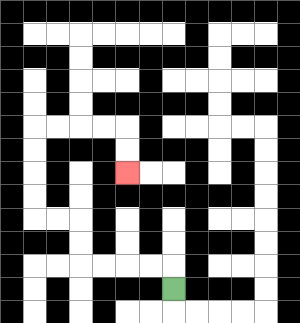{'start': '[7, 12]', 'end': '[5, 7]', 'path_directions': 'U,L,L,L,L,U,U,L,L,U,U,U,U,R,R,R,R,D,D', 'path_coordinates': '[[7, 12], [7, 11], [6, 11], [5, 11], [4, 11], [3, 11], [3, 10], [3, 9], [2, 9], [1, 9], [1, 8], [1, 7], [1, 6], [1, 5], [2, 5], [3, 5], [4, 5], [5, 5], [5, 6], [5, 7]]'}